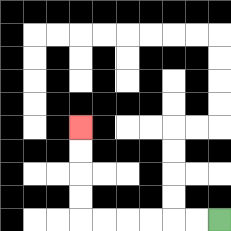{'start': '[9, 9]', 'end': '[3, 5]', 'path_directions': 'L,L,L,L,L,L,U,U,U,U', 'path_coordinates': '[[9, 9], [8, 9], [7, 9], [6, 9], [5, 9], [4, 9], [3, 9], [3, 8], [3, 7], [3, 6], [3, 5]]'}